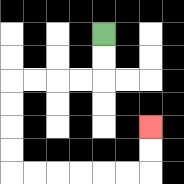{'start': '[4, 1]', 'end': '[6, 5]', 'path_directions': 'D,D,L,L,L,L,D,D,D,D,R,R,R,R,R,R,U,U', 'path_coordinates': '[[4, 1], [4, 2], [4, 3], [3, 3], [2, 3], [1, 3], [0, 3], [0, 4], [0, 5], [0, 6], [0, 7], [1, 7], [2, 7], [3, 7], [4, 7], [5, 7], [6, 7], [6, 6], [6, 5]]'}